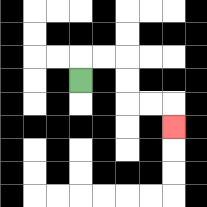{'start': '[3, 3]', 'end': '[7, 5]', 'path_directions': 'U,R,R,D,D,R,R,D', 'path_coordinates': '[[3, 3], [3, 2], [4, 2], [5, 2], [5, 3], [5, 4], [6, 4], [7, 4], [7, 5]]'}